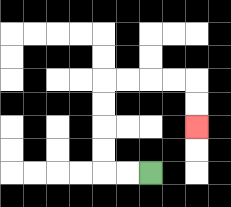{'start': '[6, 7]', 'end': '[8, 5]', 'path_directions': 'L,L,U,U,U,U,R,R,R,R,D,D', 'path_coordinates': '[[6, 7], [5, 7], [4, 7], [4, 6], [4, 5], [4, 4], [4, 3], [5, 3], [6, 3], [7, 3], [8, 3], [8, 4], [8, 5]]'}